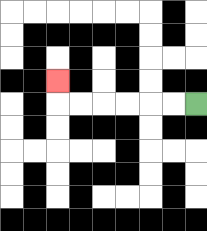{'start': '[8, 4]', 'end': '[2, 3]', 'path_directions': 'L,L,L,L,L,L,U', 'path_coordinates': '[[8, 4], [7, 4], [6, 4], [5, 4], [4, 4], [3, 4], [2, 4], [2, 3]]'}